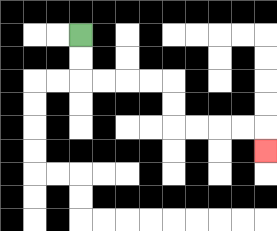{'start': '[3, 1]', 'end': '[11, 6]', 'path_directions': 'D,D,R,R,R,R,D,D,R,R,R,R,D', 'path_coordinates': '[[3, 1], [3, 2], [3, 3], [4, 3], [5, 3], [6, 3], [7, 3], [7, 4], [7, 5], [8, 5], [9, 5], [10, 5], [11, 5], [11, 6]]'}